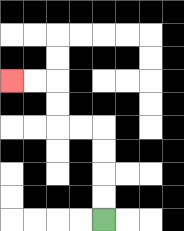{'start': '[4, 9]', 'end': '[0, 3]', 'path_directions': 'U,U,U,U,L,L,U,U,L,L', 'path_coordinates': '[[4, 9], [4, 8], [4, 7], [4, 6], [4, 5], [3, 5], [2, 5], [2, 4], [2, 3], [1, 3], [0, 3]]'}